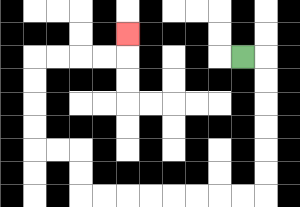{'start': '[10, 2]', 'end': '[5, 1]', 'path_directions': 'R,D,D,D,D,D,D,L,L,L,L,L,L,L,L,U,U,L,L,U,U,U,U,R,R,R,R,U', 'path_coordinates': '[[10, 2], [11, 2], [11, 3], [11, 4], [11, 5], [11, 6], [11, 7], [11, 8], [10, 8], [9, 8], [8, 8], [7, 8], [6, 8], [5, 8], [4, 8], [3, 8], [3, 7], [3, 6], [2, 6], [1, 6], [1, 5], [1, 4], [1, 3], [1, 2], [2, 2], [3, 2], [4, 2], [5, 2], [5, 1]]'}